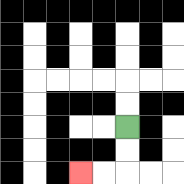{'start': '[5, 5]', 'end': '[3, 7]', 'path_directions': 'D,D,L,L', 'path_coordinates': '[[5, 5], [5, 6], [5, 7], [4, 7], [3, 7]]'}